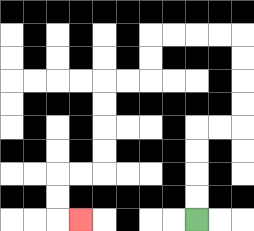{'start': '[8, 9]', 'end': '[3, 9]', 'path_directions': 'U,U,U,U,R,R,U,U,U,U,L,L,L,L,D,D,L,L,D,D,D,D,L,L,D,D,R', 'path_coordinates': '[[8, 9], [8, 8], [8, 7], [8, 6], [8, 5], [9, 5], [10, 5], [10, 4], [10, 3], [10, 2], [10, 1], [9, 1], [8, 1], [7, 1], [6, 1], [6, 2], [6, 3], [5, 3], [4, 3], [4, 4], [4, 5], [4, 6], [4, 7], [3, 7], [2, 7], [2, 8], [2, 9], [3, 9]]'}